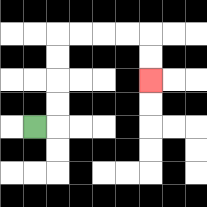{'start': '[1, 5]', 'end': '[6, 3]', 'path_directions': 'R,U,U,U,U,R,R,R,R,D,D', 'path_coordinates': '[[1, 5], [2, 5], [2, 4], [2, 3], [2, 2], [2, 1], [3, 1], [4, 1], [5, 1], [6, 1], [6, 2], [6, 3]]'}